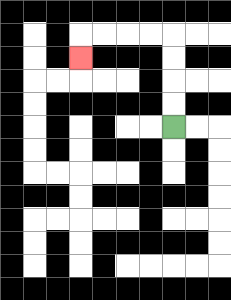{'start': '[7, 5]', 'end': '[3, 2]', 'path_directions': 'U,U,U,U,L,L,L,L,D', 'path_coordinates': '[[7, 5], [7, 4], [7, 3], [7, 2], [7, 1], [6, 1], [5, 1], [4, 1], [3, 1], [3, 2]]'}